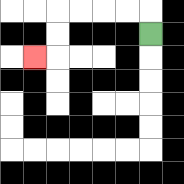{'start': '[6, 1]', 'end': '[1, 2]', 'path_directions': 'U,L,L,L,L,D,D,L', 'path_coordinates': '[[6, 1], [6, 0], [5, 0], [4, 0], [3, 0], [2, 0], [2, 1], [2, 2], [1, 2]]'}